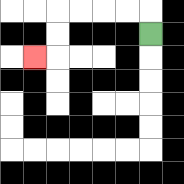{'start': '[6, 1]', 'end': '[1, 2]', 'path_directions': 'U,L,L,L,L,D,D,L', 'path_coordinates': '[[6, 1], [6, 0], [5, 0], [4, 0], [3, 0], [2, 0], [2, 1], [2, 2], [1, 2]]'}